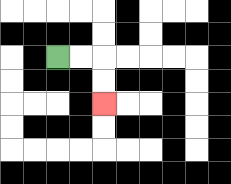{'start': '[2, 2]', 'end': '[4, 4]', 'path_directions': 'R,R,D,D', 'path_coordinates': '[[2, 2], [3, 2], [4, 2], [4, 3], [4, 4]]'}